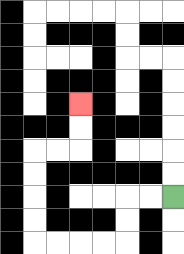{'start': '[7, 8]', 'end': '[3, 4]', 'path_directions': 'L,L,D,D,L,L,L,L,U,U,U,U,R,R,U,U', 'path_coordinates': '[[7, 8], [6, 8], [5, 8], [5, 9], [5, 10], [4, 10], [3, 10], [2, 10], [1, 10], [1, 9], [1, 8], [1, 7], [1, 6], [2, 6], [3, 6], [3, 5], [3, 4]]'}